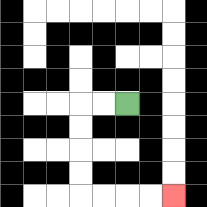{'start': '[5, 4]', 'end': '[7, 8]', 'path_directions': 'L,L,D,D,D,D,R,R,R,R', 'path_coordinates': '[[5, 4], [4, 4], [3, 4], [3, 5], [3, 6], [3, 7], [3, 8], [4, 8], [5, 8], [6, 8], [7, 8]]'}